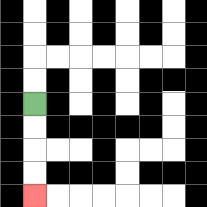{'start': '[1, 4]', 'end': '[1, 8]', 'path_directions': 'D,D,D,D', 'path_coordinates': '[[1, 4], [1, 5], [1, 6], [1, 7], [1, 8]]'}